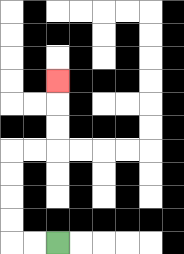{'start': '[2, 10]', 'end': '[2, 3]', 'path_directions': 'L,L,U,U,U,U,R,R,U,U,U', 'path_coordinates': '[[2, 10], [1, 10], [0, 10], [0, 9], [0, 8], [0, 7], [0, 6], [1, 6], [2, 6], [2, 5], [2, 4], [2, 3]]'}